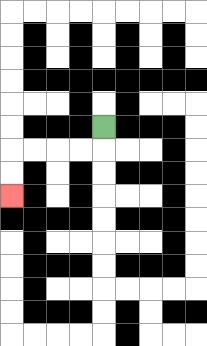{'start': '[4, 5]', 'end': '[0, 8]', 'path_directions': 'D,L,L,L,L,D,D', 'path_coordinates': '[[4, 5], [4, 6], [3, 6], [2, 6], [1, 6], [0, 6], [0, 7], [0, 8]]'}